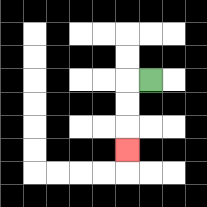{'start': '[6, 3]', 'end': '[5, 6]', 'path_directions': 'L,D,D,D', 'path_coordinates': '[[6, 3], [5, 3], [5, 4], [5, 5], [5, 6]]'}